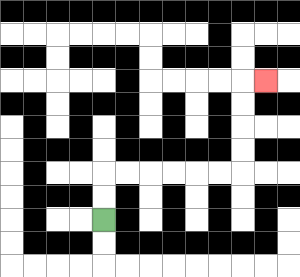{'start': '[4, 9]', 'end': '[11, 3]', 'path_directions': 'U,U,R,R,R,R,R,R,U,U,U,U,R', 'path_coordinates': '[[4, 9], [4, 8], [4, 7], [5, 7], [6, 7], [7, 7], [8, 7], [9, 7], [10, 7], [10, 6], [10, 5], [10, 4], [10, 3], [11, 3]]'}